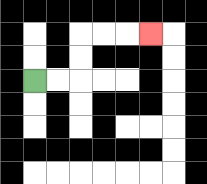{'start': '[1, 3]', 'end': '[6, 1]', 'path_directions': 'R,R,U,U,R,R,R', 'path_coordinates': '[[1, 3], [2, 3], [3, 3], [3, 2], [3, 1], [4, 1], [5, 1], [6, 1]]'}